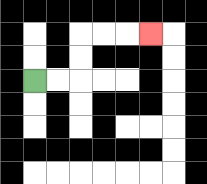{'start': '[1, 3]', 'end': '[6, 1]', 'path_directions': 'R,R,U,U,R,R,R', 'path_coordinates': '[[1, 3], [2, 3], [3, 3], [3, 2], [3, 1], [4, 1], [5, 1], [6, 1]]'}